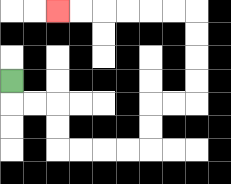{'start': '[0, 3]', 'end': '[2, 0]', 'path_directions': 'D,R,R,D,D,R,R,R,R,U,U,R,R,U,U,U,U,L,L,L,L,L,L', 'path_coordinates': '[[0, 3], [0, 4], [1, 4], [2, 4], [2, 5], [2, 6], [3, 6], [4, 6], [5, 6], [6, 6], [6, 5], [6, 4], [7, 4], [8, 4], [8, 3], [8, 2], [8, 1], [8, 0], [7, 0], [6, 0], [5, 0], [4, 0], [3, 0], [2, 0]]'}